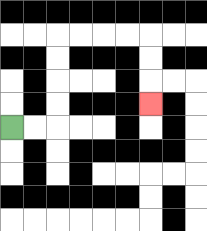{'start': '[0, 5]', 'end': '[6, 4]', 'path_directions': 'R,R,U,U,U,U,R,R,R,R,D,D,D', 'path_coordinates': '[[0, 5], [1, 5], [2, 5], [2, 4], [2, 3], [2, 2], [2, 1], [3, 1], [4, 1], [5, 1], [6, 1], [6, 2], [6, 3], [6, 4]]'}